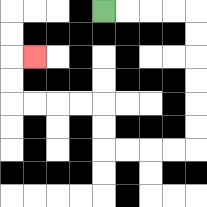{'start': '[4, 0]', 'end': '[1, 2]', 'path_directions': 'R,R,R,R,D,D,D,D,D,D,L,L,L,L,U,U,L,L,L,L,U,U,R', 'path_coordinates': '[[4, 0], [5, 0], [6, 0], [7, 0], [8, 0], [8, 1], [8, 2], [8, 3], [8, 4], [8, 5], [8, 6], [7, 6], [6, 6], [5, 6], [4, 6], [4, 5], [4, 4], [3, 4], [2, 4], [1, 4], [0, 4], [0, 3], [0, 2], [1, 2]]'}